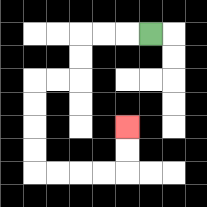{'start': '[6, 1]', 'end': '[5, 5]', 'path_directions': 'L,L,L,D,D,L,L,D,D,D,D,R,R,R,R,U,U', 'path_coordinates': '[[6, 1], [5, 1], [4, 1], [3, 1], [3, 2], [3, 3], [2, 3], [1, 3], [1, 4], [1, 5], [1, 6], [1, 7], [2, 7], [3, 7], [4, 7], [5, 7], [5, 6], [5, 5]]'}